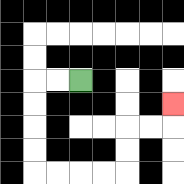{'start': '[3, 3]', 'end': '[7, 4]', 'path_directions': 'L,L,D,D,D,D,R,R,R,R,U,U,R,R,U', 'path_coordinates': '[[3, 3], [2, 3], [1, 3], [1, 4], [1, 5], [1, 6], [1, 7], [2, 7], [3, 7], [4, 7], [5, 7], [5, 6], [5, 5], [6, 5], [7, 5], [7, 4]]'}